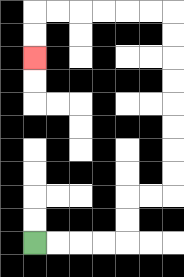{'start': '[1, 10]', 'end': '[1, 2]', 'path_directions': 'R,R,R,R,U,U,R,R,U,U,U,U,U,U,U,U,L,L,L,L,L,L,D,D', 'path_coordinates': '[[1, 10], [2, 10], [3, 10], [4, 10], [5, 10], [5, 9], [5, 8], [6, 8], [7, 8], [7, 7], [7, 6], [7, 5], [7, 4], [7, 3], [7, 2], [7, 1], [7, 0], [6, 0], [5, 0], [4, 0], [3, 0], [2, 0], [1, 0], [1, 1], [1, 2]]'}